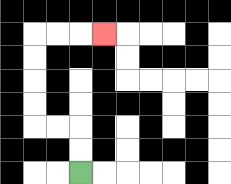{'start': '[3, 7]', 'end': '[4, 1]', 'path_directions': 'U,U,L,L,U,U,U,U,R,R,R', 'path_coordinates': '[[3, 7], [3, 6], [3, 5], [2, 5], [1, 5], [1, 4], [1, 3], [1, 2], [1, 1], [2, 1], [3, 1], [4, 1]]'}